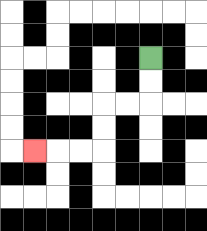{'start': '[6, 2]', 'end': '[1, 6]', 'path_directions': 'D,D,L,L,D,D,L,L,L', 'path_coordinates': '[[6, 2], [6, 3], [6, 4], [5, 4], [4, 4], [4, 5], [4, 6], [3, 6], [2, 6], [1, 6]]'}